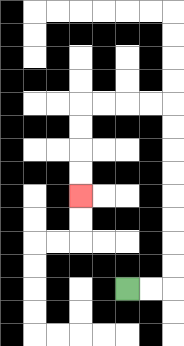{'start': '[5, 12]', 'end': '[3, 8]', 'path_directions': 'R,R,U,U,U,U,U,U,U,U,L,L,L,L,D,D,D,D', 'path_coordinates': '[[5, 12], [6, 12], [7, 12], [7, 11], [7, 10], [7, 9], [7, 8], [7, 7], [7, 6], [7, 5], [7, 4], [6, 4], [5, 4], [4, 4], [3, 4], [3, 5], [3, 6], [3, 7], [3, 8]]'}